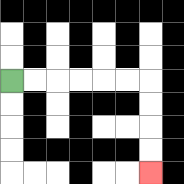{'start': '[0, 3]', 'end': '[6, 7]', 'path_directions': 'R,R,R,R,R,R,D,D,D,D', 'path_coordinates': '[[0, 3], [1, 3], [2, 3], [3, 3], [4, 3], [5, 3], [6, 3], [6, 4], [6, 5], [6, 6], [6, 7]]'}